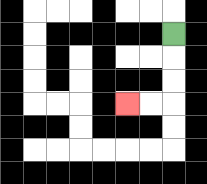{'start': '[7, 1]', 'end': '[5, 4]', 'path_directions': 'D,D,D,L,L', 'path_coordinates': '[[7, 1], [7, 2], [7, 3], [7, 4], [6, 4], [5, 4]]'}